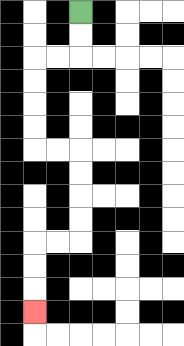{'start': '[3, 0]', 'end': '[1, 13]', 'path_directions': 'D,D,L,L,D,D,D,D,R,R,D,D,D,D,L,L,D,D,D', 'path_coordinates': '[[3, 0], [3, 1], [3, 2], [2, 2], [1, 2], [1, 3], [1, 4], [1, 5], [1, 6], [2, 6], [3, 6], [3, 7], [3, 8], [3, 9], [3, 10], [2, 10], [1, 10], [1, 11], [1, 12], [1, 13]]'}